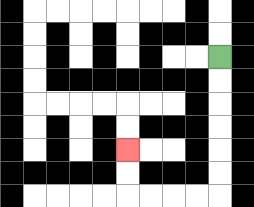{'start': '[9, 2]', 'end': '[5, 6]', 'path_directions': 'D,D,D,D,D,D,L,L,L,L,U,U', 'path_coordinates': '[[9, 2], [9, 3], [9, 4], [9, 5], [9, 6], [9, 7], [9, 8], [8, 8], [7, 8], [6, 8], [5, 8], [5, 7], [5, 6]]'}